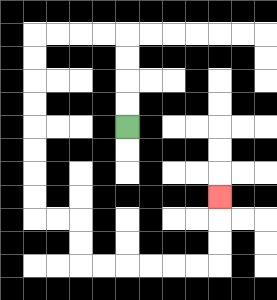{'start': '[5, 5]', 'end': '[9, 8]', 'path_directions': 'U,U,U,U,L,L,L,L,D,D,D,D,D,D,D,D,R,R,D,D,R,R,R,R,R,R,U,U,U', 'path_coordinates': '[[5, 5], [5, 4], [5, 3], [5, 2], [5, 1], [4, 1], [3, 1], [2, 1], [1, 1], [1, 2], [1, 3], [1, 4], [1, 5], [1, 6], [1, 7], [1, 8], [1, 9], [2, 9], [3, 9], [3, 10], [3, 11], [4, 11], [5, 11], [6, 11], [7, 11], [8, 11], [9, 11], [9, 10], [9, 9], [9, 8]]'}